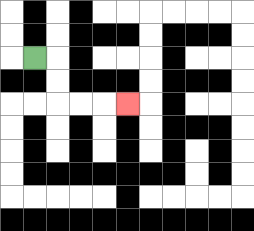{'start': '[1, 2]', 'end': '[5, 4]', 'path_directions': 'R,D,D,R,R,R', 'path_coordinates': '[[1, 2], [2, 2], [2, 3], [2, 4], [3, 4], [4, 4], [5, 4]]'}